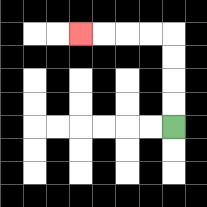{'start': '[7, 5]', 'end': '[3, 1]', 'path_directions': 'U,U,U,U,L,L,L,L', 'path_coordinates': '[[7, 5], [7, 4], [7, 3], [7, 2], [7, 1], [6, 1], [5, 1], [4, 1], [3, 1]]'}